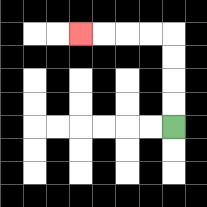{'start': '[7, 5]', 'end': '[3, 1]', 'path_directions': 'U,U,U,U,L,L,L,L', 'path_coordinates': '[[7, 5], [7, 4], [7, 3], [7, 2], [7, 1], [6, 1], [5, 1], [4, 1], [3, 1]]'}